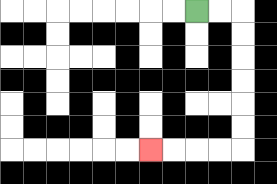{'start': '[8, 0]', 'end': '[6, 6]', 'path_directions': 'R,R,D,D,D,D,D,D,L,L,L,L', 'path_coordinates': '[[8, 0], [9, 0], [10, 0], [10, 1], [10, 2], [10, 3], [10, 4], [10, 5], [10, 6], [9, 6], [8, 6], [7, 6], [6, 6]]'}